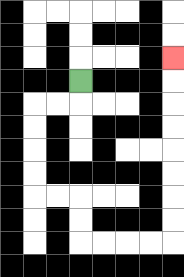{'start': '[3, 3]', 'end': '[7, 2]', 'path_directions': 'D,L,L,D,D,D,D,R,R,D,D,R,R,R,R,U,U,U,U,U,U,U,U', 'path_coordinates': '[[3, 3], [3, 4], [2, 4], [1, 4], [1, 5], [1, 6], [1, 7], [1, 8], [2, 8], [3, 8], [3, 9], [3, 10], [4, 10], [5, 10], [6, 10], [7, 10], [7, 9], [7, 8], [7, 7], [7, 6], [7, 5], [7, 4], [7, 3], [7, 2]]'}